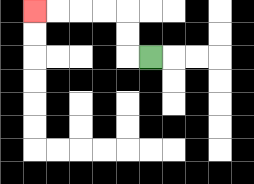{'start': '[6, 2]', 'end': '[1, 0]', 'path_directions': 'L,U,U,L,L,L,L', 'path_coordinates': '[[6, 2], [5, 2], [5, 1], [5, 0], [4, 0], [3, 0], [2, 0], [1, 0]]'}